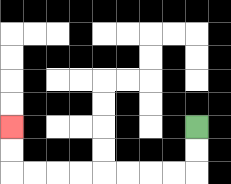{'start': '[8, 5]', 'end': '[0, 5]', 'path_directions': 'D,D,L,L,L,L,L,L,L,L,U,U', 'path_coordinates': '[[8, 5], [8, 6], [8, 7], [7, 7], [6, 7], [5, 7], [4, 7], [3, 7], [2, 7], [1, 7], [0, 7], [0, 6], [0, 5]]'}